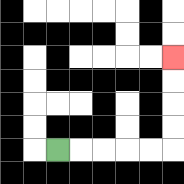{'start': '[2, 6]', 'end': '[7, 2]', 'path_directions': 'R,R,R,R,R,U,U,U,U', 'path_coordinates': '[[2, 6], [3, 6], [4, 6], [5, 6], [6, 6], [7, 6], [7, 5], [7, 4], [7, 3], [7, 2]]'}